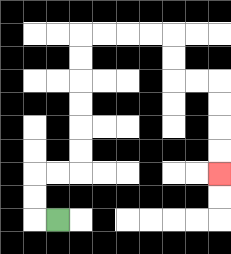{'start': '[2, 9]', 'end': '[9, 7]', 'path_directions': 'L,U,U,R,R,U,U,U,U,U,U,R,R,R,R,D,D,R,R,D,D,D,D', 'path_coordinates': '[[2, 9], [1, 9], [1, 8], [1, 7], [2, 7], [3, 7], [3, 6], [3, 5], [3, 4], [3, 3], [3, 2], [3, 1], [4, 1], [5, 1], [6, 1], [7, 1], [7, 2], [7, 3], [8, 3], [9, 3], [9, 4], [9, 5], [9, 6], [9, 7]]'}